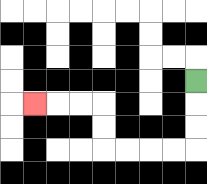{'start': '[8, 3]', 'end': '[1, 4]', 'path_directions': 'D,D,D,L,L,L,L,U,U,L,L,L', 'path_coordinates': '[[8, 3], [8, 4], [8, 5], [8, 6], [7, 6], [6, 6], [5, 6], [4, 6], [4, 5], [4, 4], [3, 4], [2, 4], [1, 4]]'}